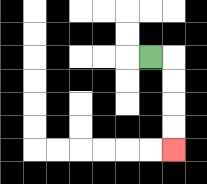{'start': '[6, 2]', 'end': '[7, 6]', 'path_directions': 'R,D,D,D,D', 'path_coordinates': '[[6, 2], [7, 2], [7, 3], [7, 4], [7, 5], [7, 6]]'}